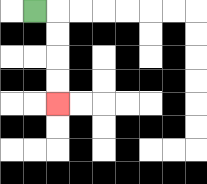{'start': '[1, 0]', 'end': '[2, 4]', 'path_directions': 'R,D,D,D,D', 'path_coordinates': '[[1, 0], [2, 0], [2, 1], [2, 2], [2, 3], [2, 4]]'}